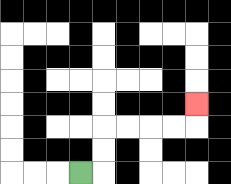{'start': '[3, 7]', 'end': '[8, 4]', 'path_directions': 'R,U,U,R,R,R,R,U', 'path_coordinates': '[[3, 7], [4, 7], [4, 6], [4, 5], [5, 5], [6, 5], [7, 5], [8, 5], [8, 4]]'}